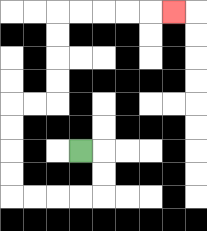{'start': '[3, 6]', 'end': '[7, 0]', 'path_directions': 'R,D,D,L,L,L,L,U,U,U,U,R,R,U,U,U,U,R,R,R,R,R', 'path_coordinates': '[[3, 6], [4, 6], [4, 7], [4, 8], [3, 8], [2, 8], [1, 8], [0, 8], [0, 7], [0, 6], [0, 5], [0, 4], [1, 4], [2, 4], [2, 3], [2, 2], [2, 1], [2, 0], [3, 0], [4, 0], [5, 0], [6, 0], [7, 0]]'}